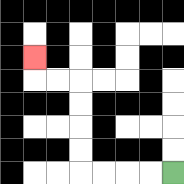{'start': '[7, 7]', 'end': '[1, 2]', 'path_directions': 'L,L,L,L,U,U,U,U,L,L,U', 'path_coordinates': '[[7, 7], [6, 7], [5, 7], [4, 7], [3, 7], [3, 6], [3, 5], [3, 4], [3, 3], [2, 3], [1, 3], [1, 2]]'}